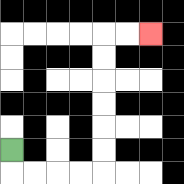{'start': '[0, 6]', 'end': '[6, 1]', 'path_directions': 'D,R,R,R,R,U,U,U,U,U,U,R,R', 'path_coordinates': '[[0, 6], [0, 7], [1, 7], [2, 7], [3, 7], [4, 7], [4, 6], [4, 5], [4, 4], [4, 3], [4, 2], [4, 1], [5, 1], [6, 1]]'}